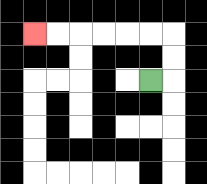{'start': '[6, 3]', 'end': '[1, 1]', 'path_directions': 'R,U,U,L,L,L,L,L,L', 'path_coordinates': '[[6, 3], [7, 3], [7, 2], [7, 1], [6, 1], [5, 1], [4, 1], [3, 1], [2, 1], [1, 1]]'}